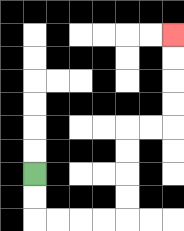{'start': '[1, 7]', 'end': '[7, 1]', 'path_directions': 'D,D,R,R,R,R,U,U,U,U,R,R,U,U,U,U', 'path_coordinates': '[[1, 7], [1, 8], [1, 9], [2, 9], [3, 9], [4, 9], [5, 9], [5, 8], [5, 7], [5, 6], [5, 5], [6, 5], [7, 5], [7, 4], [7, 3], [7, 2], [7, 1]]'}